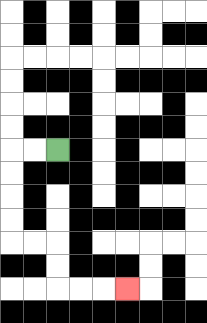{'start': '[2, 6]', 'end': '[5, 12]', 'path_directions': 'L,L,D,D,D,D,R,R,D,D,R,R,R', 'path_coordinates': '[[2, 6], [1, 6], [0, 6], [0, 7], [0, 8], [0, 9], [0, 10], [1, 10], [2, 10], [2, 11], [2, 12], [3, 12], [4, 12], [5, 12]]'}